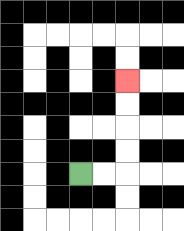{'start': '[3, 7]', 'end': '[5, 3]', 'path_directions': 'R,R,U,U,U,U', 'path_coordinates': '[[3, 7], [4, 7], [5, 7], [5, 6], [5, 5], [5, 4], [5, 3]]'}